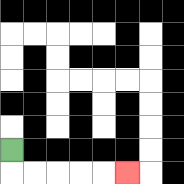{'start': '[0, 6]', 'end': '[5, 7]', 'path_directions': 'D,R,R,R,R,R', 'path_coordinates': '[[0, 6], [0, 7], [1, 7], [2, 7], [3, 7], [4, 7], [5, 7]]'}